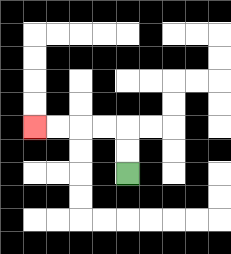{'start': '[5, 7]', 'end': '[1, 5]', 'path_directions': 'U,U,L,L,L,L', 'path_coordinates': '[[5, 7], [5, 6], [5, 5], [4, 5], [3, 5], [2, 5], [1, 5]]'}